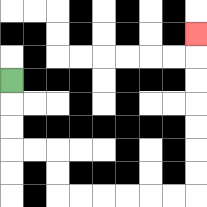{'start': '[0, 3]', 'end': '[8, 1]', 'path_directions': 'D,D,D,R,R,D,D,R,R,R,R,R,R,U,U,U,U,U,U,U', 'path_coordinates': '[[0, 3], [0, 4], [0, 5], [0, 6], [1, 6], [2, 6], [2, 7], [2, 8], [3, 8], [4, 8], [5, 8], [6, 8], [7, 8], [8, 8], [8, 7], [8, 6], [8, 5], [8, 4], [8, 3], [8, 2], [8, 1]]'}